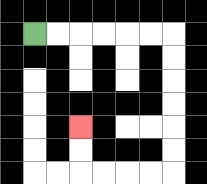{'start': '[1, 1]', 'end': '[3, 5]', 'path_directions': 'R,R,R,R,R,R,D,D,D,D,D,D,L,L,L,L,U,U', 'path_coordinates': '[[1, 1], [2, 1], [3, 1], [4, 1], [5, 1], [6, 1], [7, 1], [7, 2], [7, 3], [7, 4], [7, 5], [7, 6], [7, 7], [6, 7], [5, 7], [4, 7], [3, 7], [3, 6], [3, 5]]'}